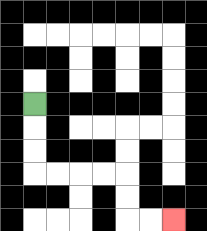{'start': '[1, 4]', 'end': '[7, 9]', 'path_directions': 'D,D,D,R,R,R,R,D,D,R,R', 'path_coordinates': '[[1, 4], [1, 5], [1, 6], [1, 7], [2, 7], [3, 7], [4, 7], [5, 7], [5, 8], [5, 9], [6, 9], [7, 9]]'}